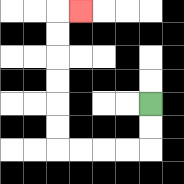{'start': '[6, 4]', 'end': '[3, 0]', 'path_directions': 'D,D,L,L,L,L,U,U,U,U,U,U,R', 'path_coordinates': '[[6, 4], [6, 5], [6, 6], [5, 6], [4, 6], [3, 6], [2, 6], [2, 5], [2, 4], [2, 3], [2, 2], [2, 1], [2, 0], [3, 0]]'}